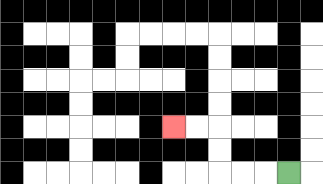{'start': '[12, 7]', 'end': '[7, 5]', 'path_directions': 'L,L,L,U,U,L,L', 'path_coordinates': '[[12, 7], [11, 7], [10, 7], [9, 7], [9, 6], [9, 5], [8, 5], [7, 5]]'}